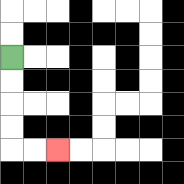{'start': '[0, 2]', 'end': '[2, 6]', 'path_directions': 'D,D,D,D,R,R', 'path_coordinates': '[[0, 2], [0, 3], [0, 4], [0, 5], [0, 6], [1, 6], [2, 6]]'}